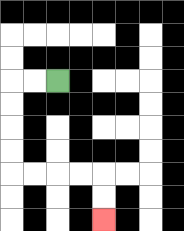{'start': '[2, 3]', 'end': '[4, 9]', 'path_directions': 'L,L,D,D,D,D,R,R,R,R,D,D', 'path_coordinates': '[[2, 3], [1, 3], [0, 3], [0, 4], [0, 5], [0, 6], [0, 7], [1, 7], [2, 7], [3, 7], [4, 7], [4, 8], [4, 9]]'}